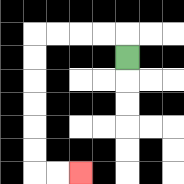{'start': '[5, 2]', 'end': '[3, 7]', 'path_directions': 'U,L,L,L,L,D,D,D,D,D,D,R,R', 'path_coordinates': '[[5, 2], [5, 1], [4, 1], [3, 1], [2, 1], [1, 1], [1, 2], [1, 3], [1, 4], [1, 5], [1, 6], [1, 7], [2, 7], [3, 7]]'}